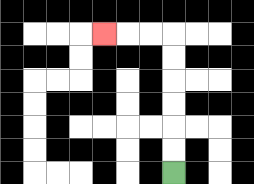{'start': '[7, 7]', 'end': '[4, 1]', 'path_directions': 'U,U,U,U,U,U,L,L,L', 'path_coordinates': '[[7, 7], [7, 6], [7, 5], [7, 4], [7, 3], [7, 2], [7, 1], [6, 1], [5, 1], [4, 1]]'}